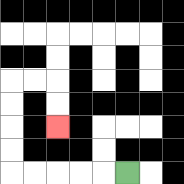{'start': '[5, 7]', 'end': '[2, 5]', 'path_directions': 'L,L,L,L,L,U,U,U,U,R,R,D,D', 'path_coordinates': '[[5, 7], [4, 7], [3, 7], [2, 7], [1, 7], [0, 7], [0, 6], [0, 5], [0, 4], [0, 3], [1, 3], [2, 3], [2, 4], [2, 5]]'}